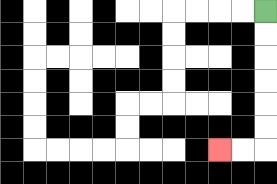{'start': '[11, 0]', 'end': '[9, 6]', 'path_directions': 'D,D,D,D,D,D,L,L', 'path_coordinates': '[[11, 0], [11, 1], [11, 2], [11, 3], [11, 4], [11, 5], [11, 6], [10, 6], [9, 6]]'}